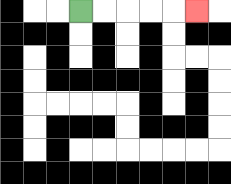{'start': '[3, 0]', 'end': '[8, 0]', 'path_directions': 'R,R,R,R,R', 'path_coordinates': '[[3, 0], [4, 0], [5, 0], [6, 0], [7, 0], [8, 0]]'}